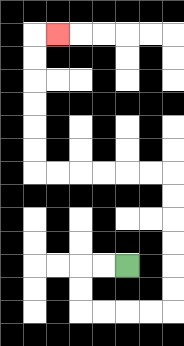{'start': '[5, 11]', 'end': '[2, 1]', 'path_directions': 'L,L,D,D,R,R,R,R,U,U,U,U,U,U,L,L,L,L,L,L,U,U,U,U,U,U,R', 'path_coordinates': '[[5, 11], [4, 11], [3, 11], [3, 12], [3, 13], [4, 13], [5, 13], [6, 13], [7, 13], [7, 12], [7, 11], [7, 10], [7, 9], [7, 8], [7, 7], [6, 7], [5, 7], [4, 7], [3, 7], [2, 7], [1, 7], [1, 6], [1, 5], [1, 4], [1, 3], [1, 2], [1, 1], [2, 1]]'}